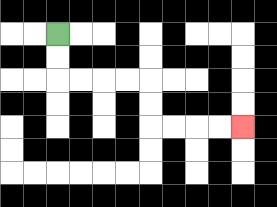{'start': '[2, 1]', 'end': '[10, 5]', 'path_directions': 'D,D,R,R,R,R,D,D,R,R,R,R', 'path_coordinates': '[[2, 1], [2, 2], [2, 3], [3, 3], [4, 3], [5, 3], [6, 3], [6, 4], [6, 5], [7, 5], [8, 5], [9, 5], [10, 5]]'}